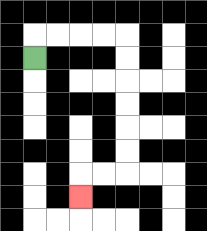{'start': '[1, 2]', 'end': '[3, 8]', 'path_directions': 'U,R,R,R,R,D,D,D,D,D,D,L,L,D', 'path_coordinates': '[[1, 2], [1, 1], [2, 1], [3, 1], [4, 1], [5, 1], [5, 2], [5, 3], [5, 4], [5, 5], [5, 6], [5, 7], [4, 7], [3, 7], [3, 8]]'}